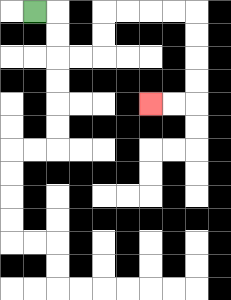{'start': '[1, 0]', 'end': '[6, 4]', 'path_directions': 'R,D,D,R,R,U,U,R,R,R,R,D,D,D,D,L,L', 'path_coordinates': '[[1, 0], [2, 0], [2, 1], [2, 2], [3, 2], [4, 2], [4, 1], [4, 0], [5, 0], [6, 0], [7, 0], [8, 0], [8, 1], [8, 2], [8, 3], [8, 4], [7, 4], [6, 4]]'}